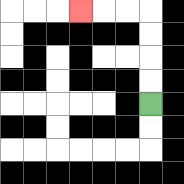{'start': '[6, 4]', 'end': '[3, 0]', 'path_directions': 'U,U,U,U,L,L,L', 'path_coordinates': '[[6, 4], [6, 3], [6, 2], [6, 1], [6, 0], [5, 0], [4, 0], [3, 0]]'}